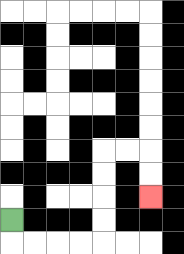{'start': '[0, 9]', 'end': '[6, 8]', 'path_directions': 'D,R,R,R,R,U,U,U,U,R,R,D,D', 'path_coordinates': '[[0, 9], [0, 10], [1, 10], [2, 10], [3, 10], [4, 10], [4, 9], [4, 8], [4, 7], [4, 6], [5, 6], [6, 6], [6, 7], [6, 8]]'}